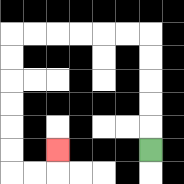{'start': '[6, 6]', 'end': '[2, 6]', 'path_directions': 'U,U,U,U,U,L,L,L,L,L,L,D,D,D,D,D,D,R,R,U', 'path_coordinates': '[[6, 6], [6, 5], [6, 4], [6, 3], [6, 2], [6, 1], [5, 1], [4, 1], [3, 1], [2, 1], [1, 1], [0, 1], [0, 2], [0, 3], [0, 4], [0, 5], [0, 6], [0, 7], [1, 7], [2, 7], [2, 6]]'}